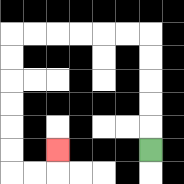{'start': '[6, 6]', 'end': '[2, 6]', 'path_directions': 'U,U,U,U,U,L,L,L,L,L,L,D,D,D,D,D,D,R,R,U', 'path_coordinates': '[[6, 6], [6, 5], [6, 4], [6, 3], [6, 2], [6, 1], [5, 1], [4, 1], [3, 1], [2, 1], [1, 1], [0, 1], [0, 2], [0, 3], [0, 4], [0, 5], [0, 6], [0, 7], [1, 7], [2, 7], [2, 6]]'}